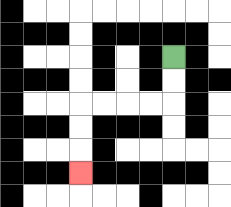{'start': '[7, 2]', 'end': '[3, 7]', 'path_directions': 'D,D,L,L,L,L,D,D,D', 'path_coordinates': '[[7, 2], [7, 3], [7, 4], [6, 4], [5, 4], [4, 4], [3, 4], [3, 5], [3, 6], [3, 7]]'}